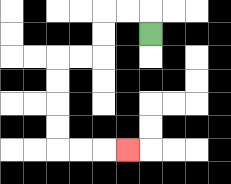{'start': '[6, 1]', 'end': '[5, 6]', 'path_directions': 'U,L,L,D,D,L,L,D,D,D,D,R,R,R', 'path_coordinates': '[[6, 1], [6, 0], [5, 0], [4, 0], [4, 1], [4, 2], [3, 2], [2, 2], [2, 3], [2, 4], [2, 5], [2, 6], [3, 6], [4, 6], [5, 6]]'}